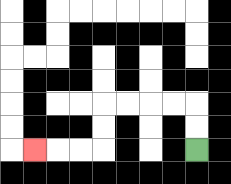{'start': '[8, 6]', 'end': '[1, 6]', 'path_directions': 'U,U,L,L,L,L,D,D,L,L,L', 'path_coordinates': '[[8, 6], [8, 5], [8, 4], [7, 4], [6, 4], [5, 4], [4, 4], [4, 5], [4, 6], [3, 6], [2, 6], [1, 6]]'}